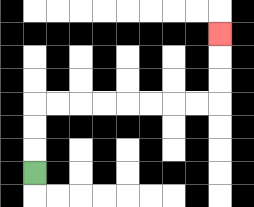{'start': '[1, 7]', 'end': '[9, 1]', 'path_directions': 'U,U,U,R,R,R,R,R,R,R,R,U,U,U', 'path_coordinates': '[[1, 7], [1, 6], [1, 5], [1, 4], [2, 4], [3, 4], [4, 4], [5, 4], [6, 4], [7, 4], [8, 4], [9, 4], [9, 3], [9, 2], [9, 1]]'}